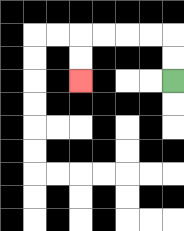{'start': '[7, 3]', 'end': '[3, 3]', 'path_directions': 'U,U,L,L,L,L,D,D', 'path_coordinates': '[[7, 3], [7, 2], [7, 1], [6, 1], [5, 1], [4, 1], [3, 1], [3, 2], [3, 3]]'}